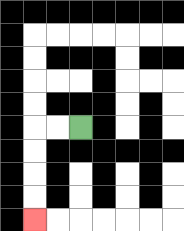{'start': '[3, 5]', 'end': '[1, 9]', 'path_directions': 'L,L,D,D,D,D', 'path_coordinates': '[[3, 5], [2, 5], [1, 5], [1, 6], [1, 7], [1, 8], [1, 9]]'}